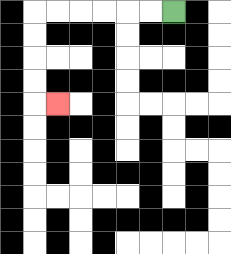{'start': '[7, 0]', 'end': '[2, 4]', 'path_directions': 'L,L,L,L,L,L,D,D,D,D,R', 'path_coordinates': '[[7, 0], [6, 0], [5, 0], [4, 0], [3, 0], [2, 0], [1, 0], [1, 1], [1, 2], [1, 3], [1, 4], [2, 4]]'}